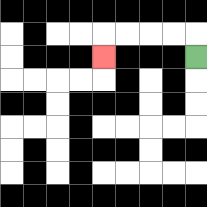{'start': '[8, 2]', 'end': '[4, 2]', 'path_directions': 'U,L,L,L,L,D', 'path_coordinates': '[[8, 2], [8, 1], [7, 1], [6, 1], [5, 1], [4, 1], [4, 2]]'}